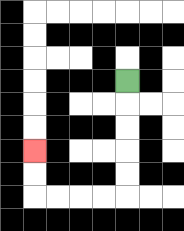{'start': '[5, 3]', 'end': '[1, 6]', 'path_directions': 'D,D,D,D,D,L,L,L,L,U,U', 'path_coordinates': '[[5, 3], [5, 4], [5, 5], [5, 6], [5, 7], [5, 8], [4, 8], [3, 8], [2, 8], [1, 8], [1, 7], [1, 6]]'}